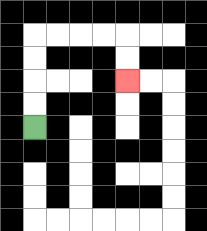{'start': '[1, 5]', 'end': '[5, 3]', 'path_directions': 'U,U,U,U,R,R,R,R,D,D', 'path_coordinates': '[[1, 5], [1, 4], [1, 3], [1, 2], [1, 1], [2, 1], [3, 1], [4, 1], [5, 1], [5, 2], [5, 3]]'}